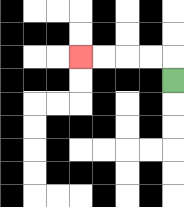{'start': '[7, 3]', 'end': '[3, 2]', 'path_directions': 'U,L,L,L,L', 'path_coordinates': '[[7, 3], [7, 2], [6, 2], [5, 2], [4, 2], [3, 2]]'}